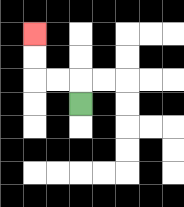{'start': '[3, 4]', 'end': '[1, 1]', 'path_directions': 'U,L,L,U,U', 'path_coordinates': '[[3, 4], [3, 3], [2, 3], [1, 3], [1, 2], [1, 1]]'}